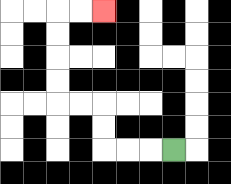{'start': '[7, 6]', 'end': '[4, 0]', 'path_directions': 'L,L,L,U,U,L,L,U,U,U,U,R,R', 'path_coordinates': '[[7, 6], [6, 6], [5, 6], [4, 6], [4, 5], [4, 4], [3, 4], [2, 4], [2, 3], [2, 2], [2, 1], [2, 0], [3, 0], [4, 0]]'}